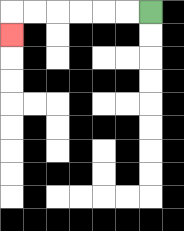{'start': '[6, 0]', 'end': '[0, 1]', 'path_directions': 'L,L,L,L,L,L,D', 'path_coordinates': '[[6, 0], [5, 0], [4, 0], [3, 0], [2, 0], [1, 0], [0, 0], [0, 1]]'}